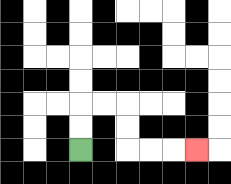{'start': '[3, 6]', 'end': '[8, 6]', 'path_directions': 'U,U,R,R,D,D,R,R,R', 'path_coordinates': '[[3, 6], [3, 5], [3, 4], [4, 4], [5, 4], [5, 5], [5, 6], [6, 6], [7, 6], [8, 6]]'}